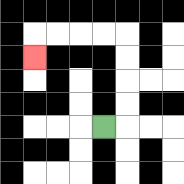{'start': '[4, 5]', 'end': '[1, 2]', 'path_directions': 'R,U,U,U,U,L,L,L,L,D', 'path_coordinates': '[[4, 5], [5, 5], [5, 4], [5, 3], [5, 2], [5, 1], [4, 1], [3, 1], [2, 1], [1, 1], [1, 2]]'}